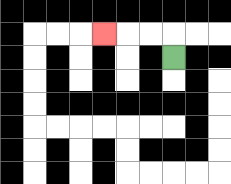{'start': '[7, 2]', 'end': '[4, 1]', 'path_directions': 'U,L,L,L', 'path_coordinates': '[[7, 2], [7, 1], [6, 1], [5, 1], [4, 1]]'}